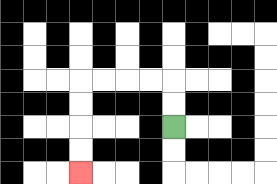{'start': '[7, 5]', 'end': '[3, 7]', 'path_directions': 'U,U,L,L,L,L,D,D,D,D', 'path_coordinates': '[[7, 5], [7, 4], [7, 3], [6, 3], [5, 3], [4, 3], [3, 3], [3, 4], [3, 5], [3, 6], [3, 7]]'}